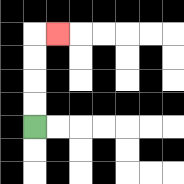{'start': '[1, 5]', 'end': '[2, 1]', 'path_directions': 'U,U,U,U,R', 'path_coordinates': '[[1, 5], [1, 4], [1, 3], [1, 2], [1, 1], [2, 1]]'}